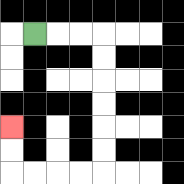{'start': '[1, 1]', 'end': '[0, 5]', 'path_directions': 'R,R,R,D,D,D,D,D,D,L,L,L,L,U,U', 'path_coordinates': '[[1, 1], [2, 1], [3, 1], [4, 1], [4, 2], [4, 3], [4, 4], [4, 5], [4, 6], [4, 7], [3, 7], [2, 7], [1, 7], [0, 7], [0, 6], [0, 5]]'}